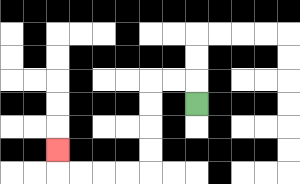{'start': '[8, 4]', 'end': '[2, 6]', 'path_directions': 'U,L,L,D,D,D,D,L,L,L,L,U', 'path_coordinates': '[[8, 4], [8, 3], [7, 3], [6, 3], [6, 4], [6, 5], [6, 6], [6, 7], [5, 7], [4, 7], [3, 7], [2, 7], [2, 6]]'}